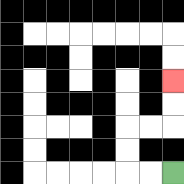{'start': '[7, 7]', 'end': '[7, 3]', 'path_directions': 'L,L,U,U,R,R,U,U', 'path_coordinates': '[[7, 7], [6, 7], [5, 7], [5, 6], [5, 5], [6, 5], [7, 5], [7, 4], [7, 3]]'}